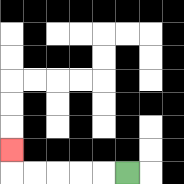{'start': '[5, 7]', 'end': '[0, 6]', 'path_directions': 'L,L,L,L,L,U', 'path_coordinates': '[[5, 7], [4, 7], [3, 7], [2, 7], [1, 7], [0, 7], [0, 6]]'}